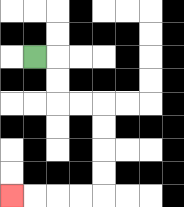{'start': '[1, 2]', 'end': '[0, 8]', 'path_directions': 'R,D,D,R,R,D,D,D,D,L,L,L,L', 'path_coordinates': '[[1, 2], [2, 2], [2, 3], [2, 4], [3, 4], [4, 4], [4, 5], [4, 6], [4, 7], [4, 8], [3, 8], [2, 8], [1, 8], [0, 8]]'}